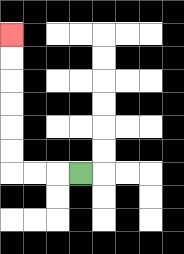{'start': '[3, 7]', 'end': '[0, 1]', 'path_directions': 'L,L,L,U,U,U,U,U,U', 'path_coordinates': '[[3, 7], [2, 7], [1, 7], [0, 7], [0, 6], [0, 5], [0, 4], [0, 3], [0, 2], [0, 1]]'}